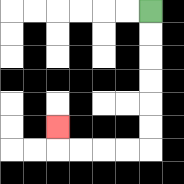{'start': '[6, 0]', 'end': '[2, 5]', 'path_directions': 'D,D,D,D,D,D,L,L,L,L,U', 'path_coordinates': '[[6, 0], [6, 1], [6, 2], [6, 3], [6, 4], [6, 5], [6, 6], [5, 6], [4, 6], [3, 6], [2, 6], [2, 5]]'}